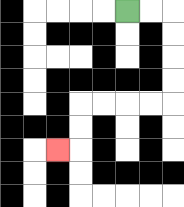{'start': '[5, 0]', 'end': '[2, 6]', 'path_directions': 'R,R,D,D,D,D,L,L,L,L,D,D,L', 'path_coordinates': '[[5, 0], [6, 0], [7, 0], [7, 1], [7, 2], [7, 3], [7, 4], [6, 4], [5, 4], [4, 4], [3, 4], [3, 5], [3, 6], [2, 6]]'}